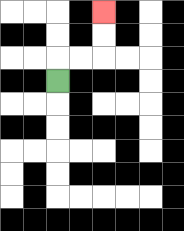{'start': '[2, 3]', 'end': '[4, 0]', 'path_directions': 'U,R,R,U,U', 'path_coordinates': '[[2, 3], [2, 2], [3, 2], [4, 2], [4, 1], [4, 0]]'}